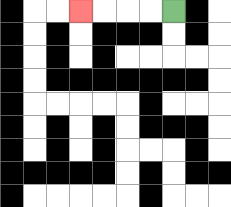{'start': '[7, 0]', 'end': '[3, 0]', 'path_directions': 'L,L,L,L', 'path_coordinates': '[[7, 0], [6, 0], [5, 0], [4, 0], [3, 0]]'}